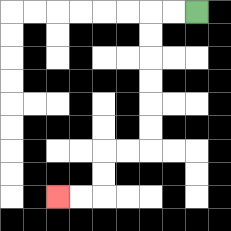{'start': '[8, 0]', 'end': '[2, 8]', 'path_directions': 'L,L,D,D,D,D,D,D,L,L,D,D,L,L', 'path_coordinates': '[[8, 0], [7, 0], [6, 0], [6, 1], [6, 2], [6, 3], [6, 4], [6, 5], [6, 6], [5, 6], [4, 6], [4, 7], [4, 8], [3, 8], [2, 8]]'}